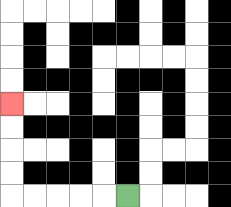{'start': '[5, 8]', 'end': '[0, 4]', 'path_directions': 'L,L,L,L,L,U,U,U,U', 'path_coordinates': '[[5, 8], [4, 8], [3, 8], [2, 8], [1, 8], [0, 8], [0, 7], [0, 6], [0, 5], [0, 4]]'}